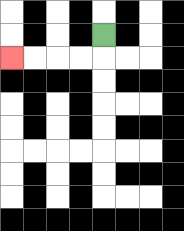{'start': '[4, 1]', 'end': '[0, 2]', 'path_directions': 'D,L,L,L,L', 'path_coordinates': '[[4, 1], [4, 2], [3, 2], [2, 2], [1, 2], [0, 2]]'}